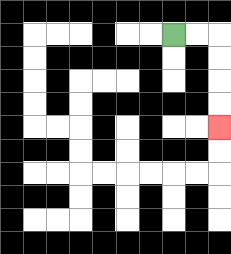{'start': '[7, 1]', 'end': '[9, 5]', 'path_directions': 'R,R,D,D,D,D', 'path_coordinates': '[[7, 1], [8, 1], [9, 1], [9, 2], [9, 3], [9, 4], [9, 5]]'}